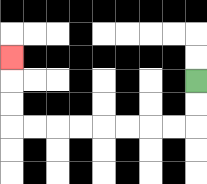{'start': '[8, 3]', 'end': '[0, 2]', 'path_directions': 'D,D,L,L,L,L,L,L,L,L,U,U,U', 'path_coordinates': '[[8, 3], [8, 4], [8, 5], [7, 5], [6, 5], [5, 5], [4, 5], [3, 5], [2, 5], [1, 5], [0, 5], [0, 4], [0, 3], [0, 2]]'}